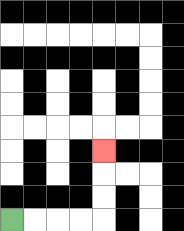{'start': '[0, 9]', 'end': '[4, 6]', 'path_directions': 'R,R,R,R,U,U,U', 'path_coordinates': '[[0, 9], [1, 9], [2, 9], [3, 9], [4, 9], [4, 8], [4, 7], [4, 6]]'}